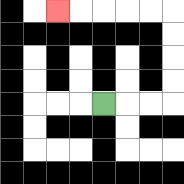{'start': '[4, 4]', 'end': '[2, 0]', 'path_directions': 'R,R,R,U,U,U,U,L,L,L,L,L', 'path_coordinates': '[[4, 4], [5, 4], [6, 4], [7, 4], [7, 3], [7, 2], [7, 1], [7, 0], [6, 0], [5, 0], [4, 0], [3, 0], [2, 0]]'}